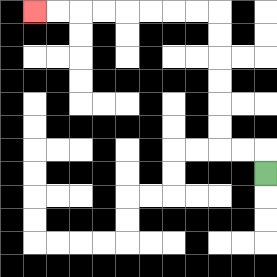{'start': '[11, 7]', 'end': '[1, 0]', 'path_directions': 'U,L,L,U,U,U,U,U,U,L,L,L,L,L,L,L,L', 'path_coordinates': '[[11, 7], [11, 6], [10, 6], [9, 6], [9, 5], [9, 4], [9, 3], [9, 2], [9, 1], [9, 0], [8, 0], [7, 0], [6, 0], [5, 0], [4, 0], [3, 0], [2, 0], [1, 0]]'}